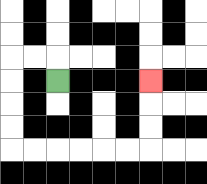{'start': '[2, 3]', 'end': '[6, 3]', 'path_directions': 'U,L,L,D,D,D,D,R,R,R,R,R,R,U,U,U', 'path_coordinates': '[[2, 3], [2, 2], [1, 2], [0, 2], [0, 3], [0, 4], [0, 5], [0, 6], [1, 6], [2, 6], [3, 6], [4, 6], [5, 6], [6, 6], [6, 5], [6, 4], [6, 3]]'}